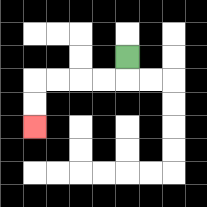{'start': '[5, 2]', 'end': '[1, 5]', 'path_directions': 'D,L,L,L,L,D,D', 'path_coordinates': '[[5, 2], [5, 3], [4, 3], [3, 3], [2, 3], [1, 3], [1, 4], [1, 5]]'}